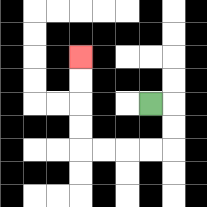{'start': '[6, 4]', 'end': '[3, 2]', 'path_directions': 'R,D,D,L,L,L,L,U,U,U,U', 'path_coordinates': '[[6, 4], [7, 4], [7, 5], [7, 6], [6, 6], [5, 6], [4, 6], [3, 6], [3, 5], [3, 4], [3, 3], [3, 2]]'}